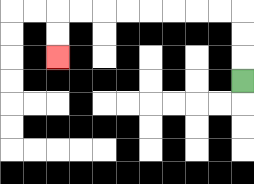{'start': '[10, 3]', 'end': '[2, 2]', 'path_directions': 'U,U,U,L,L,L,L,L,L,L,L,D,D', 'path_coordinates': '[[10, 3], [10, 2], [10, 1], [10, 0], [9, 0], [8, 0], [7, 0], [6, 0], [5, 0], [4, 0], [3, 0], [2, 0], [2, 1], [2, 2]]'}